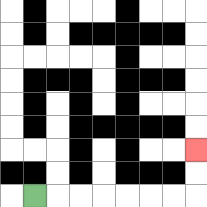{'start': '[1, 8]', 'end': '[8, 6]', 'path_directions': 'R,R,R,R,R,R,R,U,U', 'path_coordinates': '[[1, 8], [2, 8], [3, 8], [4, 8], [5, 8], [6, 8], [7, 8], [8, 8], [8, 7], [8, 6]]'}